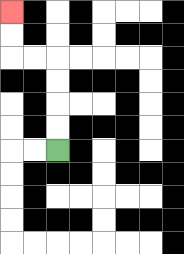{'start': '[2, 6]', 'end': '[0, 0]', 'path_directions': 'U,U,U,U,L,L,U,U', 'path_coordinates': '[[2, 6], [2, 5], [2, 4], [2, 3], [2, 2], [1, 2], [0, 2], [0, 1], [0, 0]]'}